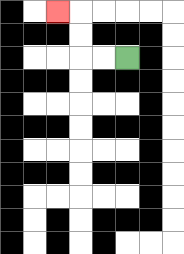{'start': '[5, 2]', 'end': '[2, 0]', 'path_directions': 'L,L,U,U,L', 'path_coordinates': '[[5, 2], [4, 2], [3, 2], [3, 1], [3, 0], [2, 0]]'}